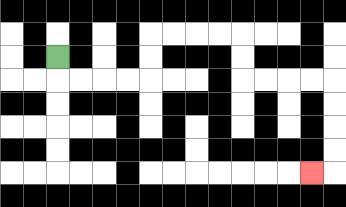{'start': '[2, 2]', 'end': '[13, 7]', 'path_directions': 'D,R,R,R,R,U,U,R,R,R,R,D,D,R,R,R,R,D,D,D,D,L', 'path_coordinates': '[[2, 2], [2, 3], [3, 3], [4, 3], [5, 3], [6, 3], [6, 2], [6, 1], [7, 1], [8, 1], [9, 1], [10, 1], [10, 2], [10, 3], [11, 3], [12, 3], [13, 3], [14, 3], [14, 4], [14, 5], [14, 6], [14, 7], [13, 7]]'}